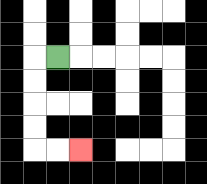{'start': '[2, 2]', 'end': '[3, 6]', 'path_directions': 'L,D,D,D,D,R,R', 'path_coordinates': '[[2, 2], [1, 2], [1, 3], [1, 4], [1, 5], [1, 6], [2, 6], [3, 6]]'}